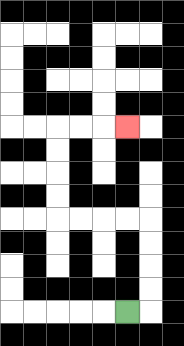{'start': '[5, 13]', 'end': '[5, 5]', 'path_directions': 'R,U,U,U,U,L,L,L,L,U,U,U,U,R,R,R', 'path_coordinates': '[[5, 13], [6, 13], [6, 12], [6, 11], [6, 10], [6, 9], [5, 9], [4, 9], [3, 9], [2, 9], [2, 8], [2, 7], [2, 6], [2, 5], [3, 5], [4, 5], [5, 5]]'}